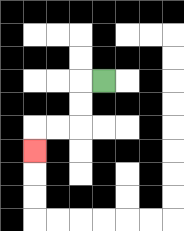{'start': '[4, 3]', 'end': '[1, 6]', 'path_directions': 'L,D,D,L,L,D', 'path_coordinates': '[[4, 3], [3, 3], [3, 4], [3, 5], [2, 5], [1, 5], [1, 6]]'}